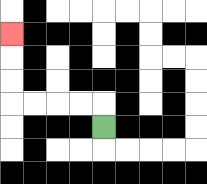{'start': '[4, 5]', 'end': '[0, 1]', 'path_directions': 'U,L,L,L,L,U,U,U', 'path_coordinates': '[[4, 5], [4, 4], [3, 4], [2, 4], [1, 4], [0, 4], [0, 3], [0, 2], [0, 1]]'}